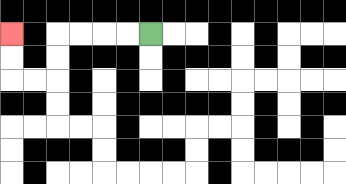{'start': '[6, 1]', 'end': '[0, 1]', 'path_directions': 'L,L,L,L,D,D,L,L,U,U', 'path_coordinates': '[[6, 1], [5, 1], [4, 1], [3, 1], [2, 1], [2, 2], [2, 3], [1, 3], [0, 3], [0, 2], [0, 1]]'}